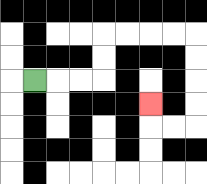{'start': '[1, 3]', 'end': '[6, 4]', 'path_directions': 'R,R,R,U,U,R,R,R,R,D,D,D,D,L,L,U', 'path_coordinates': '[[1, 3], [2, 3], [3, 3], [4, 3], [4, 2], [4, 1], [5, 1], [6, 1], [7, 1], [8, 1], [8, 2], [8, 3], [8, 4], [8, 5], [7, 5], [6, 5], [6, 4]]'}